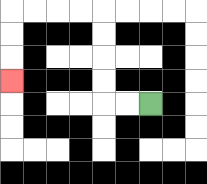{'start': '[6, 4]', 'end': '[0, 3]', 'path_directions': 'L,L,U,U,U,U,L,L,L,L,D,D,D', 'path_coordinates': '[[6, 4], [5, 4], [4, 4], [4, 3], [4, 2], [4, 1], [4, 0], [3, 0], [2, 0], [1, 0], [0, 0], [0, 1], [0, 2], [0, 3]]'}